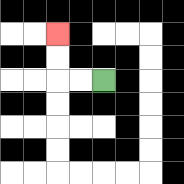{'start': '[4, 3]', 'end': '[2, 1]', 'path_directions': 'L,L,U,U', 'path_coordinates': '[[4, 3], [3, 3], [2, 3], [2, 2], [2, 1]]'}